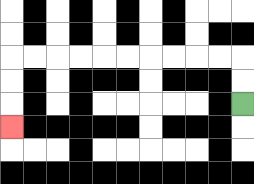{'start': '[10, 4]', 'end': '[0, 5]', 'path_directions': 'U,U,L,L,L,L,L,L,L,L,L,L,D,D,D', 'path_coordinates': '[[10, 4], [10, 3], [10, 2], [9, 2], [8, 2], [7, 2], [6, 2], [5, 2], [4, 2], [3, 2], [2, 2], [1, 2], [0, 2], [0, 3], [0, 4], [0, 5]]'}